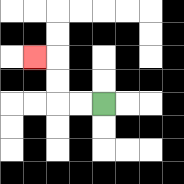{'start': '[4, 4]', 'end': '[1, 2]', 'path_directions': 'L,L,U,U,L', 'path_coordinates': '[[4, 4], [3, 4], [2, 4], [2, 3], [2, 2], [1, 2]]'}